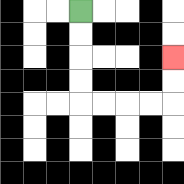{'start': '[3, 0]', 'end': '[7, 2]', 'path_directions': 'D,D,D,D,R,R,R,R,U,U', 'path_coordinates': '[[3, 0], [3, 1], [3, 2], [3, 3], [3, 4], [4, 4], [5, 4], [6, 4], [7, 4], [7, 3], [7, 2]]'}